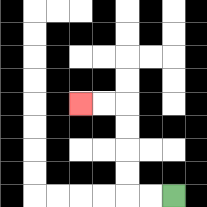{'start': '[7, 8]', 'end': '[3, 4]', 'path_directions': 'L,L,U,U,U,U,L,L', 'path_coordinates': '[[7, 8], [6, 8], [5, 8], [5, 7], [5, 6], [5, 5], [5, 4], [4, 4], [3, 4]]'}